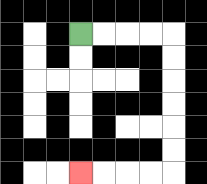{'start': '[3, 1]', 'end': '[3, 7]', 'path_directions': 'R,R,R,R,D,D,D,D,D,D,L,L,L,L', 'path_coordinates': '[[3, 1], [4, 1], [5, 1], [6, 1], [7, 1], [7, 2], [7, 3], [7, 4], [7, 5], [7, 6], [7, 7], [6, 7], [5, 7], [4, 7], [3, 7]]'}